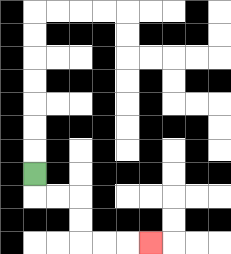{'start': '[1, 7]', 'end': '[6, 10]', 'path_directions': 'D,R,R,D,D,R,R,R', 'path_coordinates': '[[1, 7], [1, 8], [2, 8], [3, 8], [3, 9], [3, 10], [4, 10], [5, 10], [6, 10]]'}